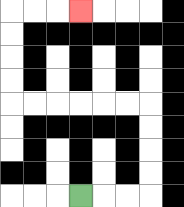{'start': '[3, 8]', 'end': '[3, 0]', 'path_directions': 'R,R,R,U,U,U,U,L,L,L,L,L,L,U,U,U,U,R,R,R', 'path_coordinates': '[[3, 8], [4, 8], [5, 8], [6, 8], [6, 7], [6, 6], [6, 5], [6, 4], [5, 4], [4, 4], [3, 4], [2, 4], [1, 4], [0, 4], [0, 3], [0, 2], [0, 1], [0, 0], [1, 0], [2, 0], [3, 0]]'}